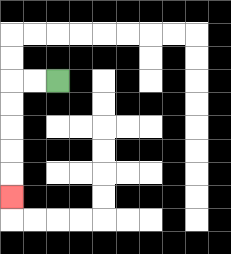{'start': '[2, 3]', 'end': '[0, 8]', 'path_directions': 'L,L,D,D,D,D,D', 'path_coordinates': '[[2, 3], [1, 3], [0, 3], [0, 4], [0, 5], [0, 6], [0, 7], [0, 8]]'}